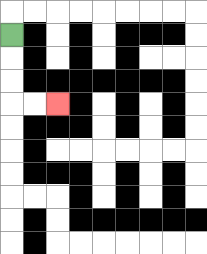{'start': '[0, 1]', 'end': '[2, 4]', 'path_directions': 'D,D,D,R,R', 'path_coordinates': '[[0, 1], [0, 2], [0, 3], [0, 4], [1, 4], [2, 4]]'}